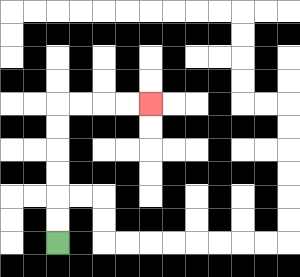{'start': '[2, 10]', 'end': '[6, 4]', 'path_directions': 'U,U,U,U,U,U,R,R,R,R', 'path_coordinates': '[[2, 10], [2, 9], [2, 8], [2, 7], [2, 6], [2, 5], [2, 4], [3, 4], [4, 4], [5, 4], [6, 4]]'}